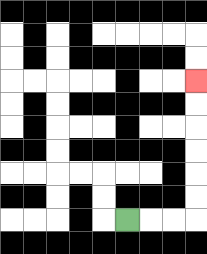{'start': '[5, 9]', 'end': '[8, 3]', 'path_directions': 'R,R,R,U,U,U,U,U,U', 'path_coordinates': '[[5, 9], [6, 9], [7, 9], [8, 9], [8, 8], [8, 7], [8, 6], [8, 5], [8, 4], [8, 3]]'}